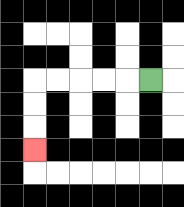{'start': '[6, 3]', 'end': '[1, 6]', 'path_directions': 'L,L,L,L,L,D,D,D', 'path_coordinates': '[[6, 3], [5, 3], [4, 3], [3, 3], [2, 3], [1, 3], [1, 4], [1, 5], [1, 6]]'}